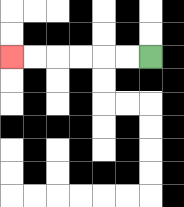{'start': '[6, 2]', 'end': '[0, 2]', 'path_directions': 'L,L,L,L,L,L', 'path_coordinates': '[[6, 2], [5, 2], [4, 2], [3, 2], [2, 2], [1, 2], [0, 2]]'}